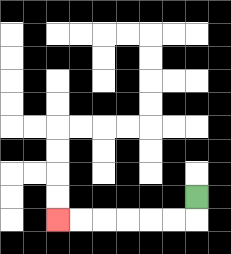{'start': '[8, 8]', 'end': '[2, 9]', 'path_directions': 'D,L,L,L,L,L,L', 'path_coordinates': '[[8, 8], [8, 9], [7, 9], [6, 9], [5, 9], [4, 9], [3, 9], [2, 9]]'}